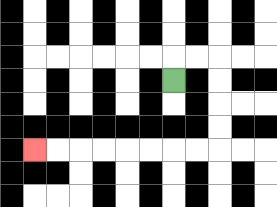{'start': '[7, 3]', 'end': '[1, 6]', 'path_directions': 'U,R,R,D,D,D,D,L,L,L,L,L,L,L,L', 'path_coordinates': '[[7, 3], [7, 2], [8, 2], [9, 2], [9, 3], [9, 4], [9, 5], [9, 6], [8, 6], [7, 6], [6, 6], [5, 6], [4, 6], [3, 6], [2, 6], [1, 6]]'}